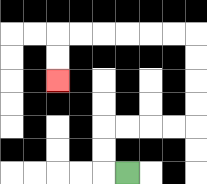{'start': '[5, 7]', 'end': '[2, 3]', 'path_directions': 'L,U,U,R,R,R,R,U,U,U,U,L,L,L,L,L,L,D,D', 'path_coordinates': '[[5, 7], [4, 7], [4, 6], [4, 5], [5, 5], [6, 5], [7, 5], [8, 5], [8, 4], [8, 3], [8, 2], [8, 1], [7, 1], [6, 1], [5, 1], [4, 1], [3, 1], [2, 1], [2, 2], [2, 3]]'}